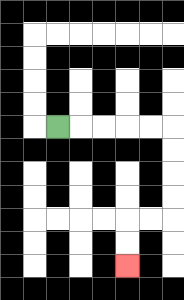{'start': '[2, 5]', 'end': '[5, 11]', 'path_directions': 'R,R,R,R,R,D,D,D,D,L,L,D,D', 'path_coordinates': '[[2, 5], [3, 5], [4, 5], [5, 5], [6, 5], [7, 5], [7, 6], [7, 7], [7, 8], [7, 9], [6, 9], [5, 9], [5, 10], [5, 11]]'}